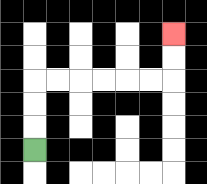{'start': '[1, 6]', 'end': '[7, 1]', 'path_directions': 'U,U,U,R,R,R,R,R,R,U,U', 'path_coordinates': '[[1, 6], [1, 5], [1, 4], [1, 3], [2, 3], [3, 3], [4, 3], [5, 3], [6, 3], [7, 3], [7, 2], [7, 1]]'}